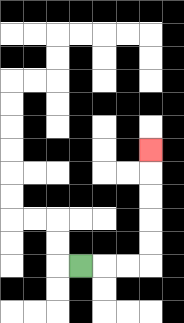{'start': '[3, 11]', 'end': '[6, 6]', 'path_directions': 'R,R,R,U,U,U,U,U', 'path_coordinates': '[[3, 11], [4, 11], [5, 11], [6, 11], [6, 10], [6, 9], [6, 8], [6, 7], [6, 6]]'}